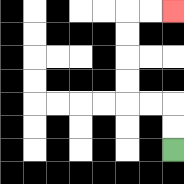{'start': '[7, 6]', 'end': '[7, 0]', 'path_directions': 'U,U,L,L,U,U,U,U,R,R', 'path_coordinates': '[[7, 6], [7, 5], [7, 4], [6, 4], [5, 4], [5, 3], [5, 2], [5, 1], [5, 0], [6, 0], [7, 0]]'}